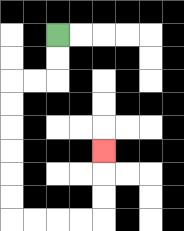{'start': '[2, 1]', 'end': '[4, 6]', 'path_directions': 'D,D,L,L,D,D,D,D,D,D,R,R,R,R,U,U,U', 'path_coordinates': '[[2, 1], [2, 2], [2, 3], [1, 3], [0, 3], [0, 4], [0, 5], [0, 6], [0, 7], [0, 8], [0, 9], [1, 9], [2, 9], [3, 9], [4, 9], [4, 8], [4, 7], [4, 6]]'}